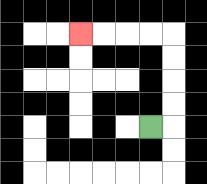{'start': '[6, 5]', 'end': '[3, 1]', 'path_directions': 'R,U,U,U,U,L,L,L,L', 'path_coordinates': '[[6, 5], [7, 5], [7, 4], [7, 3], [7, 2], [7, 1], [6, 1], [5, 1], [4, 1], [3, 1]]'}